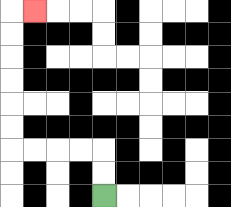{'start': '[4, 8]', 'end': '[1, 0]', 'path_directions': 'U,U,L,L,L,L,U,U,U,U,U,U,R', 'path_coordinates': '[[4, 8], [4, 7], [4, 6], [3, 6], [2, 6], [1, 6], [0, 6], [0, 5], [0, 4], [0, 3], [0, 2], [0, 1], [0, 0], [1, 0]]'}